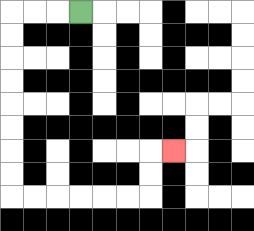{'start': '[3, 0]', 'end': '[7, 6]', 'path_directions': 'L,L,L,D,D,D,D,D,D,D,D,R,R,R,R,R,R,U,U,R', 'path_coordinates': '[[3, 0], [2, 0], [1, 0], [0, 0], [0, 1], [0, 2], [0, 3], [0, 4], [0, 5], [0, 6], [0, 7], [0, 8], [1, 8], [2, 8], [3, 8], [4, 8], [5, 8], [6, 8], [6, 7], [6, 6], [7, 6]]'}